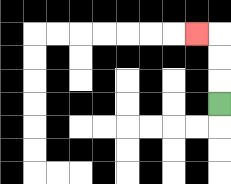{'start': '[9, 4]', 'end': '[8, 1]', 'path_directions': 'U,U,U,L', 'path_coordinates': '[[9, 4], [9, 3], [9, 2], [9, 1], [8, 1]]'}